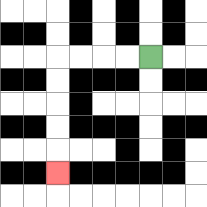{'start': '[6, 2]', 'end': '[2, 7]', 'path_directions': 'L,L,L,L,D,D,D,D,D', 'path_coordinates': '[[6, 2], [5, 2], [4, 2], [3, 2], [2, 2], [2, 3], [2, 4], [2, 5], [2, 6], [2, 7]]'}